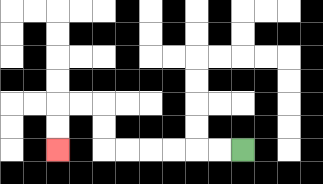{'start': '[10, 6]', 'end': '[2, 6]', 'path_directions': 'L,L,L,L,L,L,U,U,L,L,D,D', 'path_coordinates': '[[10, 6], [9, 6], [8, 6], [7, 6], [6, 6], [5, 6], [4, 6], [4, 5], [4, 4], [3, 4], [2, 4], [2, 5], [2, 6]]'}